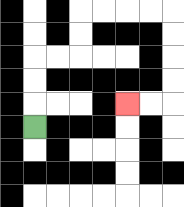{'start': '[1, 5]', 'end': '[5, 4]', 'path_directions': 'U,U,U,R,R,U,U,R,R,R,R,D,D,D,D,L,L', 'path_coordinates': '[[1, 5], [1, 4], [1, 3], [1, 2], [2, 2], [3, 2], [3, 1], [3, 0], [4, 0], [5, 0], [6, 0], [7, 0], [7, 1], [7, 2], [7, 3], [7, 4], [6, 4], [5, 4]]'}